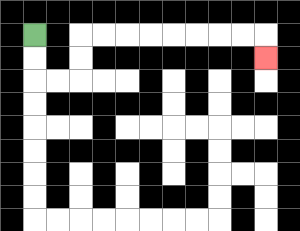{'start': '[1, 1]', 'end': '[11, 2]', 'path_directions': 'D,D,R,R,U,U,R,R,R,R,R,R,R,R,D', 'path_coordinates': '[[1, 1], [1, 2], [1, 3], [2, 3], [3, 3], [3, 2], [3, 1], [4, 1], [5, 1], [6, 1], [7, 1], [8, 1], [9, 1], [10, 1], [11, 1], [11, 2]]'}